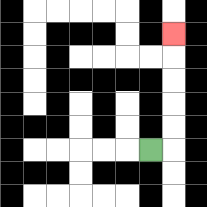{'start': '[6, 6]', 'end': '[7, 1]', 'path_directions': 'R,U,U,U,U,U', 'path_coordinates': '[[6, 6], [7, 6], [7, 5], [7, 4], [7, 3], [7, 2], [7, 1]]'}